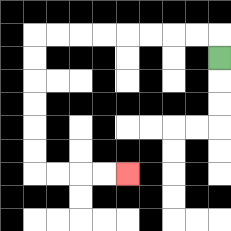{'start': '[9, 2]', 'end': '[5, 7]', 'path_directions': 'U,L,L,L,L,L,L,L,L,D,D,D,D,D,D,R,R,R,R', 'path_coordinates': '[[9, 2], [9, 1], [8, 1], [7, 1], [6, 1], [5, 1], [4, 1], [3, 1], [2, 1], [1, 1], [1, 2], [1, 3], [1, 4], [1, 5], [1, 6], [1, 7], [2, 7], [3, 7], [4, 7], [5, 7]]'}